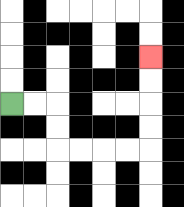{'start': '[0, 4]', 'end': '[6, 2]', 'path_directions': 'R,R,D,D,R,R,R,R,U,U,U,U', 'path_coordinates': '[[0, 4], [1, 4], [2, 4], [2, 5], [2, 6], [3, 6], [4, 6], [5, 6], [6, 6], [6, 5], [6, 4], [6, 3], [6, 2]]'}